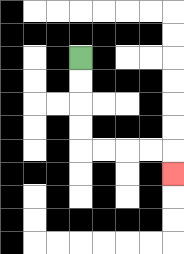{'start': '[3, 2]', 'end': '[7, 7]', 'path_directions': 'D,D,D,D,R,R,R,R,D', 'path_coordinates': '[[3, 2], [3, 3], [3, 4], [3, 5], [3, 6], [4, 6], [5, 6], [6, 6], [7, 6], [7, 7]]'}